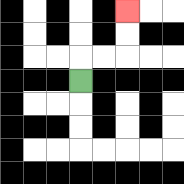{'start': '[3, 3]', 'end': '[5, 0]', 'path_directions': 'U,R,R,U,U', 'path_coordinates': '[[3, 3], [3, 2], [4, 2], [5, 2], [5, 1], [5, 0]]'}